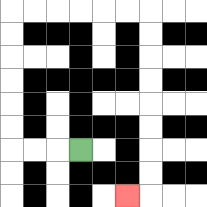{'start': '[3, 6]', 'end': '[5, 8]', 'path_directions': 'L,L,L,U,U,U,U,U,U,R,R,R,R,R,R,D,D,D,D,D,D,D,D,L', 'path_coordinates': '[[3, 6], [2, 6], [1, 6], [0, 6], [0, 5], [0, 4], [0, 3], [0, 2], [0, 1], [0, 0], [1, 0], [2, 0], [3, 0], [4, 0], [5, 0], [6, 0], [6, 1], [6, 2], [6, 3], [6, 4], [6, 5], [6, 6], [6, 7], [6, 8], [5, 8]]'}